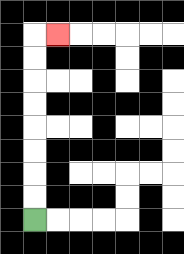{'start': '[1, 9]', 'end': '[2, 1]', 'path_directions': 'U,U,U,U,U,U,U,U,R', 'path_coordinates': '[[1, 9], [1, 8], [1, 7], [1, 6], [1, 5], [1, 4], [1, 3], [1, 2], [1, 1], [2, 1]]'}